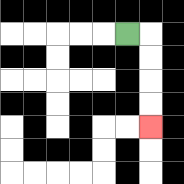{'start': '[5, 1]', 'end': '[6, 5]', 'path_directions': 'R,D,D,D,D', 'path_coordinates': '[[5, 1], [6, 1], [6, 2], [6, 3], [6, 4], [6, 5]]'}